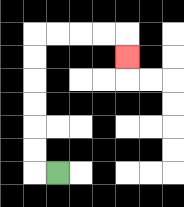{'start': '[2, 7]', 'end': '[5, 2]', 'path_directions': 'L,U,U,U,U,U,U,R,R,R,R,D', 'path_coordinates': '[[2, 7], [1, 7], [1, 6], [1, 5], [1, 4], [1, 3], [1, 2], [1, 1], [2, 1], [3, 1], [4, 1], [5, 1], [5, 2]]'}